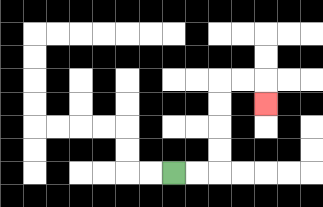{'start': '[7, 7]', 'end': '[11, 4]', 'path_directions': 'R,R,U,U,U,U,R,R,D', 'path_coordinates': '[[7, 7], [8, 7], [9, 7], [9, 6], [9, 5], [9, 4], [9, 3], [10, 3], [11, 3], [11, 4]]'}